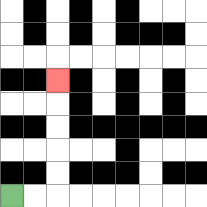{'start': '[0, 8]', 'end': '[2, 3]', 'path_directions': 'R,R,U,U,U,U,U', 'path_coordinates': '[[0, 8], [1, 8], [2, 8], [2, 7], [2, 6], [2, 5], [2, 4], [2, 3]]'}